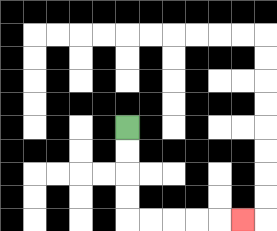{'start': '[5, 5]', 'end': '[10, 9]', 'path_directions': 'D,D,D,D,R,R,R,R,R', 'path_coordinates': '[[5, 5], [5, 6], [5, 7], [5, 8], [5, 9], [6, 9], [7, 9], [8, 9], [9, 9], [10, 9]]'}